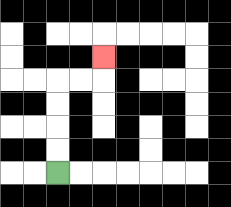{'start': '[2, 7]', 'end': '[4, 2]', 'path_directions': 'U,U,U,U,R,R,U', 'path_coordinates': '[[2, 7], [2, 6], [2, 5], [2, 4], [2, 3], [3, 3], [4, 3], [4, 2]]'}